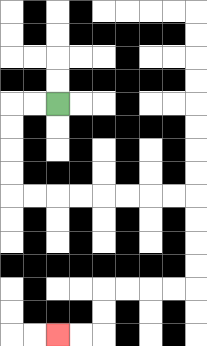{'start': '[2, 4]', 'end': '[2, 14]', 'path_directions': 'L,L,D,D,D,D,R,R,R,R,R,R,R,R,D,D,D,D,L,L,L,L,D,D,L,L', 'path_coordinates': '[[2, 4], [1, 4], [0, 4], [0, 5], [0, 6], [0, 7], [0, 8], [1, 8], [2, 8], [3, 8], [4, 8], [5, 8], [6, 8], [7, 8], [8, 8], [8, 9], [8, 10], [8, 11], [8, 12], [7, 12], [6, 12], [5, 12], [4, 12], [4, 13], [4, 14], [3, 14], [2, 14]]'}